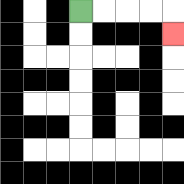{'start': '[3, 0]', 'end': '[7, 1]', 'path_directions': 'R,R,R,R,D', 'path_coordinates': '[[3, 0], [4, 0], [5, 0], [6, 0], [7, 0], [7, 1]]'}